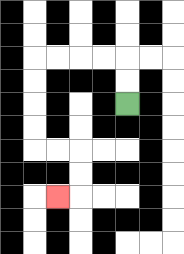{'start': '[5, 4]', 'end': '[2, 8]', 'path_directions': 'U,U,L,L,L,L,D,D,D,D,R,R,D,D,L', 'path_coordinates': '[[5, 4], [5, 3], [5, 2], [4, 2], [3, 2], [2, 2], [1, 2], [1, 3], [1, 4], [1, 5], [1, 6], [2, 6], [3, 6], [3, 7], [3, 8], [2, 8]]'}